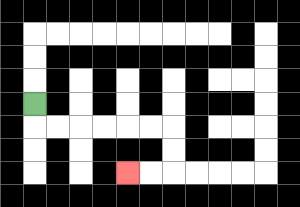{'start': '[1, 4]', 'end': '[5, 7]', 'path_directions': 'D,R,R,R,R,R,R,D,D,L,L', 'path_coordinates': '[[1, 4], [1, 5], [2, 5], [3, 5], [4, 5], [5, 5], [6, 5], [7, 5], [7, 6], [7, 7], [6, 7], [5, 7]]'}